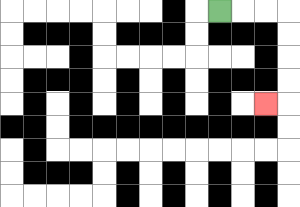{'start': '[9, 0]', 'end': '[11, 4]', 'path_directions': 'R,R,R,D,D,D,D,L', 'path_coordinates': '[[9, 0], [10, 0], [11, 0], [12, 0], [12, 1], [12, 2], [12, 3], [12, 4], [11, 4]]'}